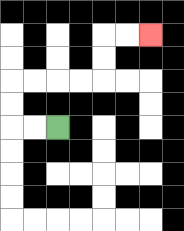{'start': '[2, 5]', 'end': '[6, 1]', 'path_directions': 'L,L,U,U,R,R,R,R,U,U,R,R', 'path_coordinates': '[[2, 5], [1, 5], [0, 5], [0, 4], [0, 3], [1, 3], [2, 3], [3, 3], [4, 3], [4, 2], [4, 1], [5, 1], [6, 1]]'}